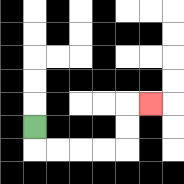{'start': '[1, 5]', 'end': '[6, 4]', 'path_directions': 'D,R,R,R,R,U,U,R', 'path_coordinates': '[[1, 5], [1, 6], [2, 6], [3, 6], [4, 6], [5, 6], [5, 5], [5, 4], [6, 4]]'}